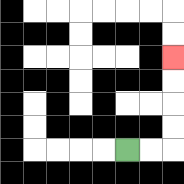{'start': '[5, 6]', 'end': '[7, 2]', 'path_directions': 'R,R,U,U,U,U', 'path_coordinates': '[[5, 6], [6, 6], [7, 6], [7, 5], [7, 4], [7, 3], [7, 2]]'}